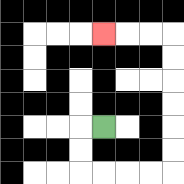{'start': '[4, 5]', 'end': '[4, 1]', 'path_directions': 'L,D,D,R,R,R,R,U,U,U,U,U,U,L,L,L', 'path_coordinates': '[[4, 5], [3, 5], [3, 6], [3, 7], [4, 7], [5, 7], [6, 7], [7, 7], [7, 6], [7, 5], [7, 4], [7, 3], [7, 2], [7, 1], [6, 1], [5, 1], [4, 1]]'}